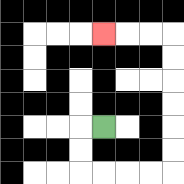{'start': '[4, 5]', 'end': '[4, 1]', 'path_directions': 'L,D,D,R,R,R,R,U,U,U,U,U,U,L,L,L', 'path_coordinates': '[[4, 5], [3, 5], [3, 6], [3, 7], [4, 7], [5, 7], [6, 7], [7, 7], [7, 6], [7, 5], [7, 4], [7, 3], [7, 2], [7, 1], [6, 1], [5, 1], [4, 1]]'}